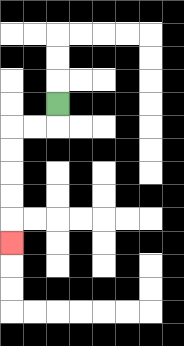{'start': '[2, 4]', 'end': '[0, 10]', 'path_directions': 'D,L,L,D,D,D,D,D', 'path_coordinates': '[[2, 4], [2, 5], [1, 5], [0, 5], [0, 6], [0, 7], [0, 8], [0, 9], [0, 10]]'}